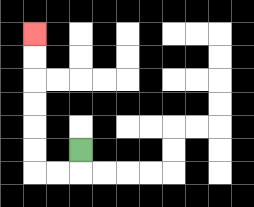{'start': '[3, 6]', 'end': '[1, 1]', 'path_directions': 'D,L,L,U,U,U,U,U,U', 'path_coordinates': '[[3, 6], [3, 7], [2, 7], [1, 7], [1, 6], [1, 5], [1, 4], [1, 3], [1, 2], [1, 1]]'}